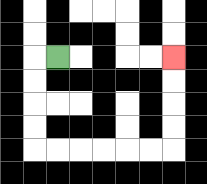{'start': '[2, 2]', 'end': '[7, 2]', 'path_directions': 'L,D,D,D,D,R,R,R,R,R,R,U,U,U,U', 'path_coordinates': '[[2, 2], [1, 2], [1, 3], [1, 4], [1, 5], [1, 6], [2, 6], [3, 6], [4, 6], [5, 6], [6, 6], [7, 6], [7, 5], [7, 4], [7, 3], [7, 2]]'}